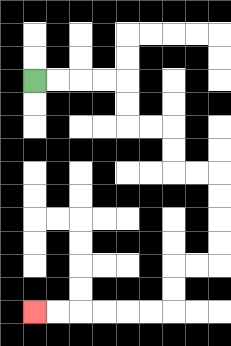{'start': '[1, 3]', 'end': '[1, 13]', 'path_directions': 'R,R,R,R,D,D,R,R,D,D,R,R,D,D,D,D,L,L,D,D,L,L,L,L,L,L', 'path_coordinates': '[[1, 3], [2, 3], [3, 3], [4, 3], [5, 3], [5, 4], [5, 5], [6, 5], [7, 5], [7, 6], [7, 7], [8, 7], [9, 7], [9, 8], [9, 9], [9, 10], [9, 11], [8, 11], [7, 11], [7, 12], [7, 13], [6, 13], [5, 13], [4, 13], [3, 13], [2, 13], [1, 13]]'}